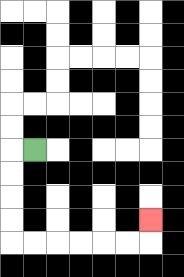{'start': '[1, 6]', 'end': '[6, 9]', 'path_directions': 'L,D,D,D,D,R,R,R,R,R,R,U', 'path_coordinates': '[[1, 6], [0, 6], [0, 7], [0, 8], [0, 9], [0, 10], [1, 10], [2, 10], [3, 10], [4, 10], [5, 10], [6, 10], [6, 9]]'}